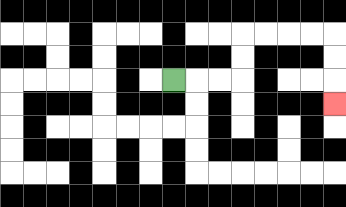{'start': '[7, 3]', 'end': '[14, 4]', 'path_directions': 'R,R,R,U,U,R,R,R,R,D,D,D', 'path_coordinates': '[[7, 3], [8, 3], [9, 3], [10, 3], [10, 2], [10, 1], [11, 1], [12, 1], [13, 1], [14, 1], [14, 2], [14, 3], [14, 4]]'}